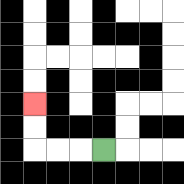{'start': '[4, 6]', 'end': '[1, 4]', 'path_directions': 'L,L,L,U,U', 'path_coordinates': '[[4, 6], [3, 6], [2, 6], [1, 6], [1, 5], [1, 4]]'}